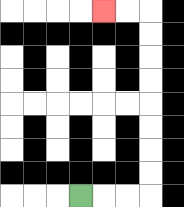{'start': '[3, 8]', 'end': '[4, 0]', 'path_directions': 'R,R,R,U,U,U,U,U,U,U,U,L,L', 'path_coordinates': '[[3, 8], [4, 8], [5, 8], [6, 8], [6, 7], [6, 6], [6, 5], [6, 4], [6, 3], [6, 2], [6, 1], [6, 0], [5, 0], [4, 0]]'}